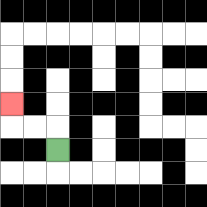{'start': '[2, 6]', 'end': '[0, 4]', 'path_directions': 'U,L,L,U', 'path_coordinates': '[[2, 6], [2, 5], [1, 5], [0, 5], [0, 4]]'}